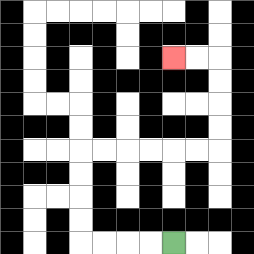{'start': '[7, 10]', 'end': '[7, 2]', 'path_directions': 'L,L,L,L,U,U,U,U,R,R,R,R,R,R,U,U,U,U,L,L', 'path_coordinates': '[[7, 10], [6, 10], [5, 10], [4, 10], [3, 10], [3, 9], [3, 8], [3, 7], [3, 6], [4, 6], [5, 6], [6, 6], [7, 6], [8, 6], [9, 6], [9, 5], [9, 4], [9, 3], [9, 2], [8, 2], [7, 2]]'}